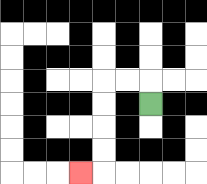{'start': '[6, 4]', 'end': '[3, 7]', 'path_directions': 'U,L,L,D,D,D,D,L', 'path_coordinates': '[[6, 4], [6, 3], [5, 3], [4, 3], [4, 4], [4, 5], [4, 6], [4, 7], [3, 7]]'}